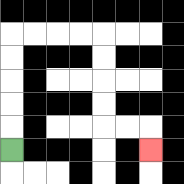{'start': '[0, 6]', 'end': '[6, 6]', 'path_directions': 'U,U,U,U,U,R,R,R,R,D,D,D,D,R,R,D', 'path_coordinates': '[[0, 6], [0, 5], [0, 4], [0, 3], [0, 2], [0, 1], [1, 1], [2, 1], [3, 1], [4, 1], [4, 2], [4, 3], [4, 4], [4, 5], [5, 5], [6, 5], [6, 6]]'}